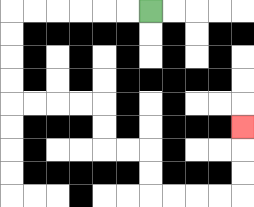{'start': '[6, 0]', 'end': '[10, 5]', 'path_directions': 'L,L,L,L,L,L,D,D,D,D,R,R,R,R,D,D,R,R,D,D,R,R,R,R,U,U,U', 'path_coordinates': '[[6, 0], [5, 0], [4, 0], [3, 0], [2, 0], [1, 0], [0, 0], [0, 1], [0, 2], [0, 3], [0, 4], [1, 4], [2, 4], [3, 4], [4, 4], [4, 5], [4, 6], [5, 6], [6, 6], [6, 7], [6, 8], [7, 8], [8, 8], [9, 8], [10, 8], [10, 7], [10, 6], [10, 5]]'}